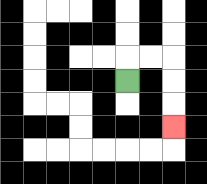{'start': '[5, 3]', 'end': '[7, 5]', 'path_directions': 'U,R,R,D,D,D', 'path_coordinates': '[[5, 3], [5, 2], [6, 2], [7, 2], [7, 3], [7, 4], [7, 5]]'}